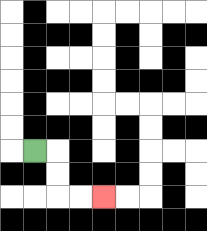{'start': '[1, 6]', 'end': '[4, 8]', 'path_directions': 'R,D,D,R,R', 'path_coordinates': '[[1, 6], [2, 6], [2, 7], [2, 8], [3, 8], [4, 8]]'}